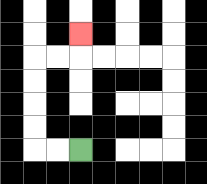{'start': '[3, 6]', 'end': '[3, 1]', 'path_directions': 'L,L,U,U,U,U,R,R,U', 'path_coordinates': '[[3, 6], [2, 6], [1, 6], [1, 5], [1, 4], [1, 3], [1, 2], [2, 2], [3, 2], [3, 1]]'}